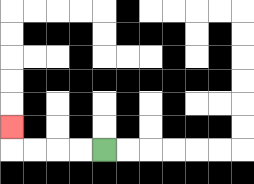{'start': '[4, 6]', 'end': '[0, 5]', 'path_directions': 'L,L,L,L,U', 'path_coordinates': '[[4, 6], [3, 6], [2, 6], [1, 6], [0, 6], [0, 5]]'}